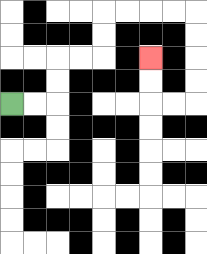{'start': '[0, 4]', 'end': '[6, 2]', 'path_directions': 'R,R,U,U,R,R,U,U,R,R,R,R,D,D,D,D,L,L,U,U', 'path_coordinates': '[[0, 4], [1, 4], [2, 4], [2, 3], [2, 2], [3, 2], [4, 2], [4, 1], [4, 0], [5, 0], [6, 0], [7, 0], [8, 0], [8, 1], [8, 2], [8, 3], [8, 4], [7, 4], [6, 4], [6, 3], [6, 2]]'}